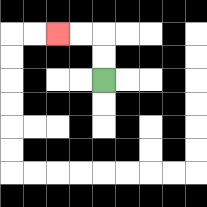{'start': '[4, 3]', 'end': '[2, 1]', 'path_directions': 'U,U,L,L', 'path_coordinates': '[[4, 3], [4, 2], [4, 1], [3, 1], [2, 1]]'}